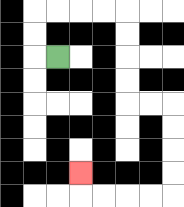{'start': '[2, 2]', 'end': '[3, 7]', 'path_directions': 'L,U,U,R,R,R,R,D,D,D,D,R,R,D,D,D,D,L,L,L,L,U', 'path_coordinates': '[[2, 2], [1, 2], [1, 1], [1, 0], [2, 0], [3, 0], [4, 0], [5, 0], [5, 1], [5, 2], [5, 3], [5, 4], [6, 4], [7, 4], [7, 5], [7, 6], [7, 7], [7, 8], [6, 8], [5, 8], [4, 8], [3, 8], [3, 7]]'}